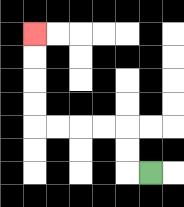{'start': '[6, 7]', 'end': '[1, 1]', 'path_directions': 'L,U,U,L,L,L,L,U,U,U,U', 'path_coordinates': '[[6, 7], [5, 7], [5, 6], [5, 5], [4, 5], [3, 5], [2, 5], [1, 5], [1, 4], [1, 3], [1, 2], [1, 1]]'}